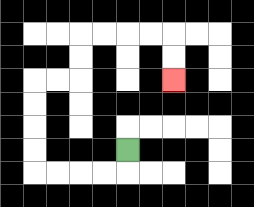{'start': '[5, 6]', 'end': '[7, 3]', 'path_directions': 'D,L,L,L,L,U,U,U,U,R,R,U,U,R,R,R,R,D,D', 'path_coordinates': '[[5, 6], [5, 7], [4, 7], [3, 7], [2, 7], [1, 7], [1, 6], [1, 5], [1, 4], [1, 3], [2, 3], [3, 3], [3, 2], [3, 1], [4, 1], [5, 1], [6, 1], [7, 1], [7, 2], [7, 3]]'}